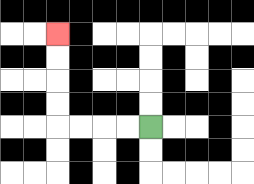{'start': '[6, 5]', 'end': '[2, 1]', 'path_directions': 'L,L,L,L,U,U,U,U', 'path_coordinates': '[[6, 5], [5, 5], [4, 5], [3, 5], [2, 5], [2, 4], [2, 3], [2, 2], [2, 1]]'}